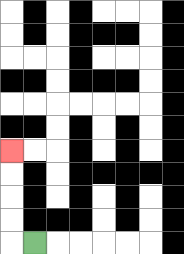{'start': '[1, 10]', 'end': '[0, 6]', 'path_directions': 'L,U,U,U,U', 'path_coordinates': '[[1, 10], [0, 10], [0, 9], [0, 8], [0, 7], [0, 6]]'}